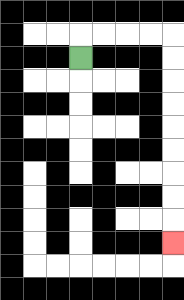{'start': '[3, 2]', 'end': '[7, 10]', 'path_directions': 'U,R,R,R,R,D,D,D,D,D,D,D,D,D', 'path_coordinates': '[[3, 2], [3, 1], [4, 1], [5, 1], [6, 1], [7, 1], [7, 2], [7, 3], [7, 4], [7, 5], [7, 6], [7, 7], [7, 8], [7, 9], [7, 10]]'}